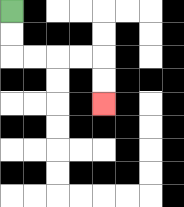{'start': '[0, 0]', 'end': '[4, 4]', 'path_directions': 'D,D,R,R,R,R,D,D', 'path_coordinates': '[[0, 0], [0, 1], [0, 2], [1, 2], [2, 2], [3, 2], [4, 2], [4, 3], [4, 4]]'}